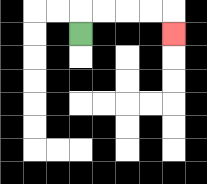{'start': '[3, 1]', 'end': '[7, 1]', 'path_directions': 'U,R,R,R,R,D', 'path_coordinates': '[[3, 1], [3, 0], [4, 0], [5, 0], [6, 0], [7, 0], [7, 1]]'}